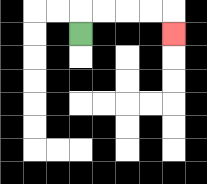{'start': '[3, 1]', 'end': '[7, 1]', 'path_directions': 'U,R,R,R,R,D', 'path_coordinates': '[[3, 1], [3, 0], [4, 0], [5, 0], [6, 0], [7, 0], [7, 1]]'}